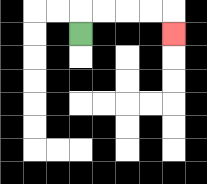{'start': '[3, 1]', 'end': '[7, 1]', 'path_directions': 'U,R,R,R,R,D', 'path_coordinates': '[[3, 1], [3, 0], [4, 0], [5, 0], [6, 0], [7, 0], [7, 1]]'}